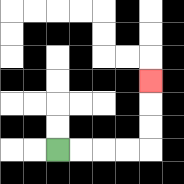{'start': '[2, 6]', 'end': '[6, 3]', 'path_directions': 'R,R,R,R,U,U,U', 'path_coordinates': '[[2, 6], [3, 6], [4, 6], [5, 6], [6, 6], [6, 5], [6, 4], [6, 3]]'}